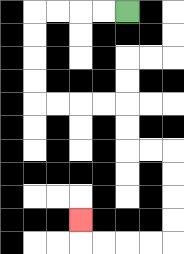{'start': '[5, 0]', 'end': '[3, 9]', 'path_directions': 'L,L,L,L,D,D,D,D,R,R,R,R,D,D,R,R,D,D,D,D,L,L,L,L,U', 'path_coordinates': '[[5, 0], [4, 0], [3, 0], [2, 0], [1, 0], [1, 1], [1, 2], [1, 3], [1, 4], [2, 4], [3, 4], [4, 4], [5, 4], [5, 5], [5, 6], [6, 6], [7, 6], [7, 7], [7, 8], [7, 9], [7, 10], [6, 10], [5, 10], [4, 10], [3, 10], [3, 9]]'}